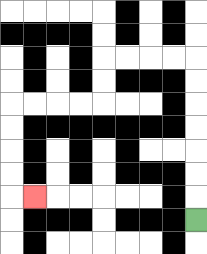{'start': '[8, 9]', 'end': '[1, 8]', 'path_directions': 'U,U,U,U,U,U,U,L,L,L,L,D,D,L,L,L,L,D,D,D,D,R', 'path_coordinates': '[[8, 9], [8, 8], [8, 7], [8, 6], [8, 5], [8, 4], [8, 3], [8, 2], [7, 2], [6, 2], [5, 2], [4, 2], [4, 3], [4, 4], [3, 4], [2, 4], [1, 4], [0, 4], [0, 5], [0, 6], [0, 7], [0, 8], [1, 8]]'}